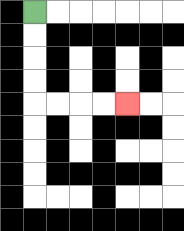{'start': '[1, 0]', 'end': '[5, 4]', 'path_directions': 'D,D,D,D,R,R,R,R', 'path_coordinates': '[[1, 0], [1, 1], [1, 2], [1, 3], [1, 4], [2, 4], [3, 4], [4, 4], [5, 4]]'}